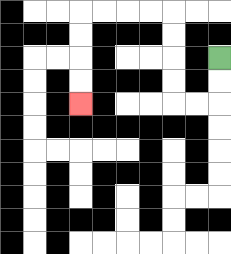{'start': '[9, 2]', 'end': '[3, 4]', 'path_directions': 'D,D,L,L,U,U,U,U,L,L,L,L,D,D,D,D', 'path_coordinates': '[[9, 2], [9, 3], [9, 4], [8, 4], [7, 4], [7, 3], [7, 2], [7, 1], [7, 0], [6, 0], [5, 0], [4, 0], [3, 0], [3, 1], [3, 2], [3, 3], [3, 4]]'}